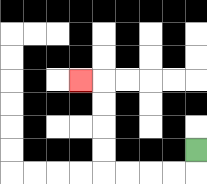{'start': '[8, 6]', 'end': '[3, 3]', 'path_directions': 'D,L,L,L,L,U,U,U,U,L', 'path_coordinates': '[[8, 6], [8, 7], [7, 7], [6, 7], [5, 7], [4, 7], [4, 6], [4, 5], [4, 4], [4, 3], [3, 3]]'}